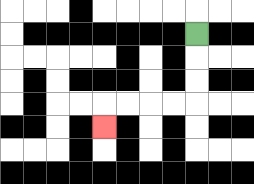{'start': '[8, 1]', 'end': '[4, 5]', 'path_directions': 'D,D,D,L,L,L,L,D', 'path_coordinates': '[[8, 1], [8, 2], [8, 3], [8, 4], [7, 4], [6, 4], [5, 4], [4, 4], [4, 5]]'}